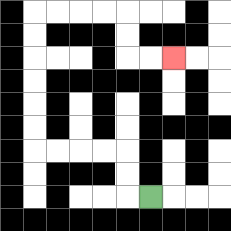{'start': '[6, 8]', 'end': '[7, 2]', 'path_directions': 'L,U,U,L,L,L,L,U,U,U,U,U,U,R,R,R,R,D,D,R,R', 'path_coordinates': '[[6, 8], [5, 8], [5, 7], [5, 6], [4, 6], [3, 6], [2, 6], [1, 6], [1, 5], [1, 4], [1, 3], [1, 2], [1, 1], [1, 0], [2, 0], [3, 0], [4, 0], [5, 0], [5, 1], [5, 2], [6, 2], [7, 2]]'}